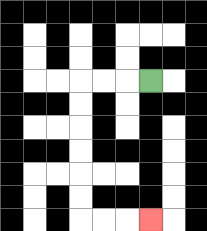{'start': '[6, 3]', 'end': '[6, 9]', 'path_directions': 'L,L,L,D,D,D,D,D,D,R,R,R', 'path_coordinates': '[[6, 3], [5, 3], [4, 3], [3, 3], [3, 4], [3, 5], [3, 6], [3, 7], [3, 8], [3, 9], [4, 9], [5, 9], [6, 9]]'}